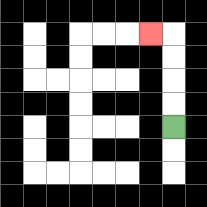{'start': '[7, 5]', 'end': '[6, 1]', 'path_directions': 'U,U,U,U,L', 'path_coordinates': '[[7, 5], [7, 4], [7, 3], [7, 2], [7, 1], [6, 1]]'}